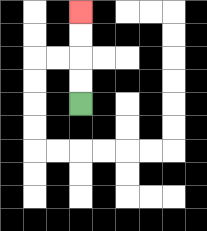{'start': '[3, 4]', 'end': '[3, 0]', 'path_directions': 'U,U,U,U', 'path_coordinates': '[[3, 4], [3, 3], [3, 2], [3, 1], [3, 0]]'}